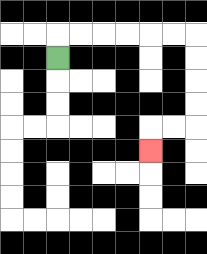{'start': '[2, 2]', 'end': '[6, 6]', 'path_directions': 'U,R,R,R,R,R,R,D,D,D,D,L,L,D', 'path_coordinates': '[[2, 2], [2, 1], [3, 1], [4, 1], [5, 1], [6, 1], [7, 1], [8, 1], [8, 2], [8, 3], [8, 4], [8, 5], [7, 5], [6, 5], [6, 6]]'}